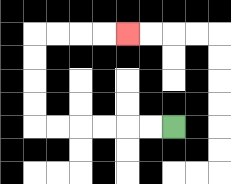{'start': '[7, 5]', 'end': '[5, 1]', 'path_directions': 'L,L,L,L,L,L,U,U,U,U,R,R,R,R', 'path_coordinates': '[[7, 5], [6, 5], [5, 5], [4, 5], [3, 5], [2, 5], [1, 5], [1, 4], [1, 3], [1, 2], [1, 1], [2, 1], [3, 1], [4, 1], [5, 1]]'}